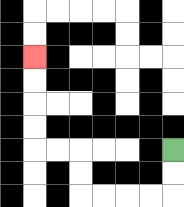{'start': '[7, 6]', 'end': '[1, 2]', 'path_directions': 'D,D,L,L,L,L,U,U,L,L,U,U,U,U', 'path_coordinates': '[[7, 6], [7, 7], [7, 8], [6, 8], [5, 8], [4, 8], [3, 8], [3, 7], [3, 6], [2, 6], [1, 6], [1, 5], [1, 4], [1, 3], [1, 2]]'}